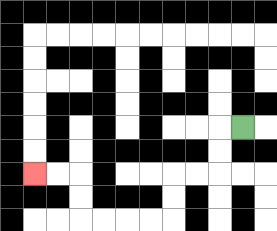{'start': '[10, 5]', 'end': '[1, 7]', 'path_directions': 'L,D,D,L,L,D,D,L,L,L,L,U,U,L,L', 'path_coordinates': '[[10, 5], [9, 5], [9, 6], [9, 7], [8, 7], [7, 7], [7, 8], [7, 9], [6, 9], [5, 9], [4, 9], [3, 9], [3, 8], [3, 7], [2, 7], [1, 7]]'}